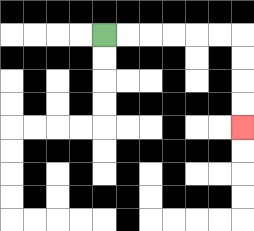{'start': '[4, 1]', 'end': '[10, 5]', 'path_directions': 'R,R,R,R,R,R,D,D,D,D', 'path_coordinates': '[[4, 1], [5, 1], [6, 1], [7, 1], [8, 1], [9, 1], [10, 1], [10, 2], [10, 3], [10, 4], [10, 5]]'}